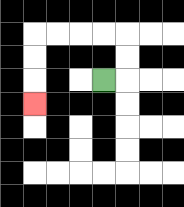{'start': '[4, 3]', 'end': '[1, 4]', 'path_directions': 'R,U,U,L,L,L,L,D,D,D', 'path_coordinates': '[[4, 3], [5, 3], [5, 2], [5, 1], [4, 1], [3, 1], [2, 1], [1, 1], [1, 2], [1, 3], [1, 4]]'}